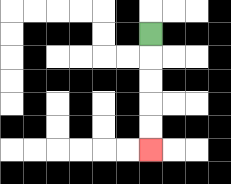{'start': '[6, 1]', 'end': '[6, 6]', 'path_directions': 'D,D,D,D,D', 'path_coordinates': '[[6, 1], [6, 2], [6, 3], [6, 4], [6, 5], [6, 6]]'}